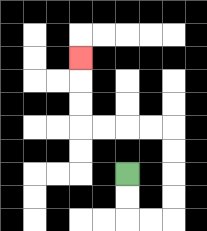{'start': '[5, 7]', 'end': '[3, 2]', 'path_directions': 'D,D,R,R,U,U,U,U,L,L,L,L,U,U,U', 'path_coordinates': '[[5, 7], [5, 8], [5, 9], [6, 9], [7, 9], [7, 8], [7, 7], [7, 6], [7, 5], [6, 5], [5, 5], [4, 5], [3, 5], [3, 4], [3, 3], [3, 2]]'}